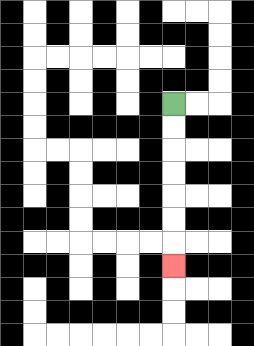{'start': '[7, 4]', 'end': '[7, 11]', 'path_directions': 'D,D,D,D,D,D,D', 'path_coordinates': '[[7, 4], [7, 5], [7, 6], [7, 7], [7, 8], [7, 9], [7, 10], [7, 11]]'}